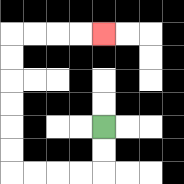{'start': '[4, 5]', 'end': '[4, 1]', 'path_directions': 'D,D,L,L,L,L,U,U,U,U,U,U,R,R,R,R', 'path_coordinates': '[[4, 5], [4, 6], [4, 7], [3, 7], [2, 7], [1, 7], [0, 7], [0, 6], [0, 5], [0, 4], [0, 3], [0, 2], [0, 1], [1, 1], [2, 1], [3, 1], [4, 1]]'}